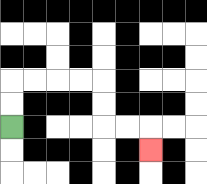{'start': '[0, 5]', 'end': '[6, 6]', 'path_directions': 'U,U,R,R,R,R,D,D,R,R,D', 'path_coordinates': '[[0, 5], [0, 4], [0, 3], [1, 3], [2, 3], [3, 3], [4, 3], [4, 4], [4, 5], [5, 5], [6, 5], [6, 6]]'}